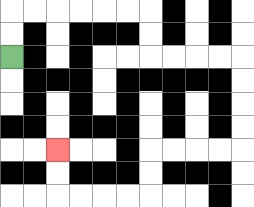{'start': '[0, 2]', 'end': '[2, 6]', 'path_directions': 'U,U,R,R,R,R,R,R,D,D,R,R,R,R,D,D,D,D,L,L,L,L,D,D,L,L,L,L,U,U', 'path_coordinates': '[[0, 2], [0, 1], [0, 0], [1, 0], [2, 0], [3, 0], [4, 0], [5, 0], [6, 0], [6, 1], [6, 2], [7, 2], [8, 2], [9, 2], [10, 2], [10, 3], [10, 4], [10, 5], [10, 6], [9, 6], [8, 6], [7, 6], [6, 6], [6, 7], [6, 8], [5, 8], [4, 8], [3, 8], [2, 8], [2, 7], [2, 6]]'}